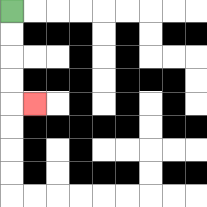{'start': '[0, 0]', 'end': '[1, 4]', 'path_directions': 'D,D,D,D,R', 'path_coordinates': '[[0, 0], [0, 1], [0, 2], [0, 3], [0, 4], [1, 4]]'}